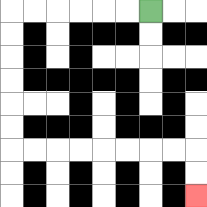{'start': '[6, 0]', 'end': '[8, 8]', 'path_directions': 'L,L,L,L,L,L,D,D,D,D,D,D,R,R,R,R,R,R,R,R,D,D', 'path_coordinates': '[[6, 0], [5, 0], [4, 0], [3, 0], [2, 0], [1, 0], [0, 0], [0, 1], [0, 2], [0, 3], [0, 4], [0, 5], [0, 6], [1, 6], [2, 6], [3, 6], [4, 6], [5, 6], [6, 6], [7, 6], [8, 6], [8, 7], [8, 8]]'}